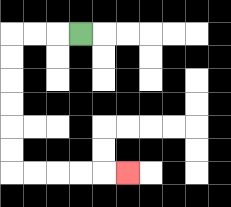{'start': '[3, 1]', 'end': '[5, 7]', 'path_directions': 'L,L,L,D,D,D,D,D,D,R,R,R,R,R', 'path_coordinates': '[[3, 1], [2, 1], [1, 1], [0, 1], [0, 2], [0, 3], [0, 4], [0, 5], [0, 6], [0, 7], [1, 7], [2, 7], [3, 7], [4, 7], [5, 7]]'}